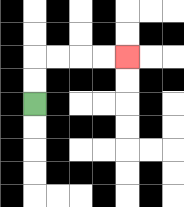{'start': '[1, 4]', 'end': '[5, 2]', 'path_directions': 'U,U,R,R,R,R', 'path_coordinates': '[[1, 4], [1, 3], [1, 2], [2, 2], [3, 2], [4, 2], [5, 2]]'}